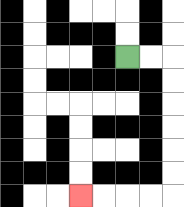{'start': '[5, 2]', 'end': '[3, 8]', 'path_directions': 'R,R,D,D,D,D,D,D,L,L,L,L', 'path_coordinates': '[[5, 2], [6, 2], [7, 2], [7, 3], [7, 4], [7, 5], [7, 6], [7, 7], [7, 8], [6, 8], [5, 8], [4, 8], [3, 8]]'}